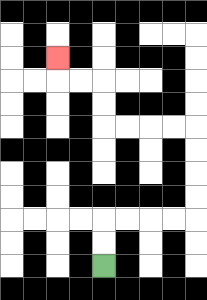{'start': '[4, 11]', 'end': '[2, 2]', 'path_directions': 'U,U,R,R,R,R,U,U,U,U,L,L,L,L,U,U,L,L,U', 'path_coordinates': '[[4, 11], [4, 10], [4, 9], [5, 9], [6, 9], [7, 9], [8, 9], [8, 8], [8, 7], [8, 6], [8, 5], [7, 5], [6, 5], [5, 5], [4, 5], [4, 4], [4, 3], [3, 3], [2, 3], [2, 2]]'}